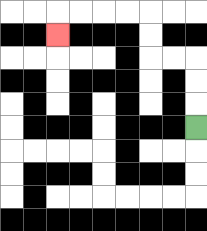{'start': '[8, 5]', 'end': '[2, 1]', 'path_directions': 'U,U,U,L,L,U,U,L,L,L,L,D', 'path_coordinates': '[[8, 5], [8, 4], [8, 3], [8, 2], [7, 2], [6, 2], [6, 1], [6, 0], [5, 0], [4, 0], [3, 0], [2, 0], [2, 1]]'}